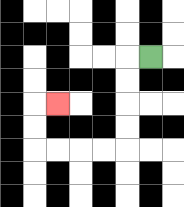{'start': '[6, 2]', 'end': '[2, 4]', 'path_directions': 'L,D,D,D,D,L,L,L,L,U,U,R', 'path_coordinates': '[[6, 2], [5, 2], [5, 3], [5, 4], [5, 5], [5, 6], [4, 6], [3, 6], [2, 6], [1, 6], [1, 5], [1, 4], [2, 4]]'}